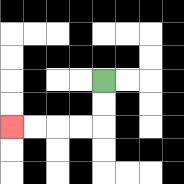{'start': '[4, 3]', 'end': '[0, 5]', 'path_directions': 'D,D,L,L,L,L', 'path_coordinates': '[[4, 3], [4, 4], [4, 5], [3, 5], [2, 5], [1, 5], [0, 5]]'}